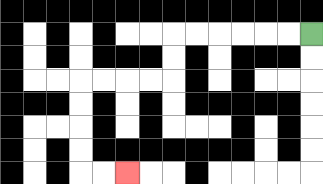{'start': '[13, 1]', 'end': '[5, 7]', 'path_directions': 'L,L,L,L,L,L,D,D,L,L,L,L,D,D,D,D,R,R', 'path_coordinates': '[[13, 1], [12, 1], [11, 1], [10, 1], [9, 1], [8, 1], [7, 1], [7, 2], [7, 3], [6, 3], [5, 3], [4, 3], [3, 3], [3, 4], [3, 5], [3, 6], [3, 7], [4, 7], [5, 7]]'}